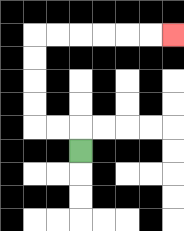{'start': '[3, 6]', 'end': '[7, 1]', 'path_directions': 'U,L,L,U,U,U,U,R,R,R,R,R,R', 'path_coordinates': '[[3, 6], [3, 5], [2, 5], [1, 5], [1, 4], [1, 3], [1, 2], [1, 1], [2, 1], [3, 1], [4, 1], [5, 1], [6, 1], [7, 1]]'}